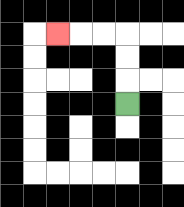{'start': '[5, 4]', 'end': '[2, 1]', 'path_directions': 'U,U,U,L,L,L', 'path_coordinates': '[[5, 4], [5, 3], [5, 2], [5, 1], [4, 1], [3, 1], [2, 1]]'}